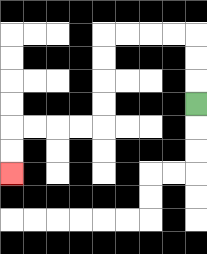{'start': '[8, 4]', 'end': '[0, 7]', 'path_directions': 'U,U,U,L,L,L,L,D,D,D,D,L,L,L,L,D,D', 'path_coordinates': '[[8, 4], [8, 3], [8, 2], [8, 1], [7, 1], [6, 1], [5, 1], [4, 1], [4, 2], [4, 3], [4, 4], [4, 5], [3, 5], [2, 5], [1, 5], [0, 5], [0, 6], [0, 7]]'}